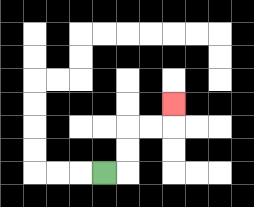{'start': '[4, 7]', 'end': '[7, 4]', 'path_directions': 'R,U,U,R,R,U', 'path_coordinates': '[[4, 7], [5, 7], [5, 6], [5, 5], [6, 5], [7, 5], [7, 4]]'}